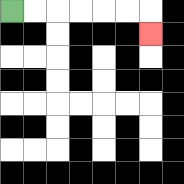{'start': '[0, 0]', 'end': '[6, 1]', 'path_directions': 'R,R,R,R,R,R,D', 'path_coordinates': '[[0, 0], [1, 0], [2, 0], [3, 0], [4, 0], [5, 0], [6, 0], [6, 1]]'}